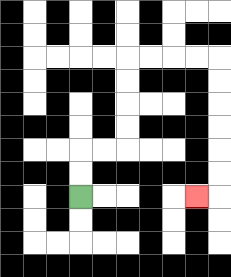{'start': '[3, 8]', 'end': '[8, 8]', 'path_directions': 'U,U,R,R,U,U,U,U,R,R,R,R,D,D,D,D,D,D,L', 'path_coordinates': '[[3, 8], [3, 7], [3, 6], [4, 6], [5, 6], [5, 5], [5, 4], [5, 3], [5, 2], [6, 2], [7, 2], [8, 2], [9, 2], [9, 3], [9, 4], [9, 5], [9, 6], [9, 7], [9, 8], [8, 8]]'}